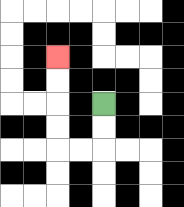{'start': '[4, 4]', 'end': '[2, 2]', 'path_directions': 'D,D,L,L,U,U,U,U', 'path_coordinates': '[[4, 4], [4, 5], [4, 6], [3, 6], [2, 6], [2, 5], [2, 4], [2, 3], [2, 2]]'}